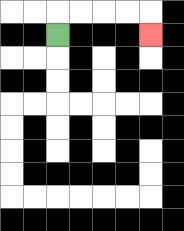{'start': '[2, 1]', 'end': '[6, 1]', 'path_directions': 'U,R,R,R,R,D', 'path_coordinates': '[[2, 1], [2, 0], [3, 0], [4, 0], [5, 0], [6, 0], [6, 1]]'}